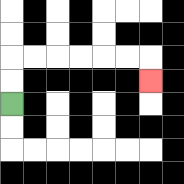{'start': '[0, 4]', 'end': '[6, 3]', 'path_directions': 'U,U,R,R,R,R,R,R,D', 'path_coordinates': '[[0, 4], [0, 3], [0, 2], [1, 2], [2, 2], [3, 2], [4, 2], [5, 2], [6, 2], [6, 3]]'}